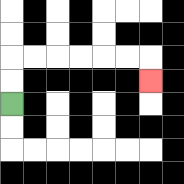{'start': '[0, 4]', 'end': '[6, 3]', 'path_directions': 'U,U,R,R,R,R,R,R,D', 'path_coordinates': '[[0, 4], [0, 3], [0, 2], [1, 2], [2, 2], [3, 2], [4, 2], [5, 2], [6, 2], [6, 3]]'}